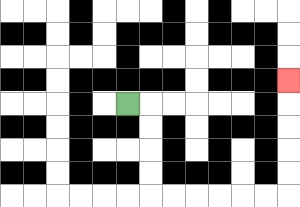{'start': '[5, 4]', 'end': '[12, 3]', 'path_directions': 'R,D,D,D,D,R,R,R,R,R,R,U,U,U,U,U', 'path_coordinates': '[[5, 4], [6, 4], [6, 5], [6, 6], [6, 7], [6, 8], [7, 8], [8, 8], [9, 8], [10, 8], [11, 8], [12, 8], [12, 7], [12, 6], [12, 5], [12, 4], [12, 3]]'}